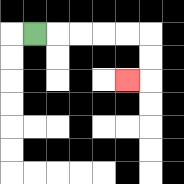{'start': '[1, 1]', 'end': '[5, 3]', 'path_directions': 'R,R,R,R,R,D,D,L', 'path_coordinates': '[[1, 1], [2, 1], [3, 1], [4, 1], [5, 1], [6, 1], [6, 2], [6, 3], [5, 3]]'}